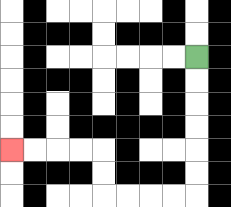{'start': '[8, 2]', 'end': '[0, 6]', 'path_directions': 'D,D,D,D,D,D,L,L,L,L,U,U,L,L,L,L', 'path_coordinates': '[[8, 2], [8, 3], [8, 4], [8, 5], [8, 6], [8, 7], [8, 8], [7, 8], [6, 8], [5, 8], [4, 8], [4, 7], [4, 6], [3, 6], [2, 6], [1, 6], [0, 6]]'}